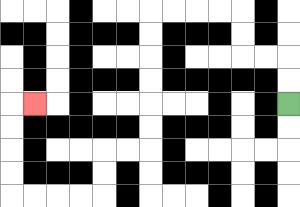{'start': '[12, 4]', 'end': '[1, 4]', 'path_directions': 'U,U,L,L,U,U,L,L,L,L,D,D,D,D,D,D,L,L,D,D,L,L,L,L,U,U,U,U,R', 'path_coordinates': '[[12, 4], [12, 3], [12, 2], [11, 2], [10, 2], [10, 1], [10, 0], [9, 0], [8, 0], [7, 0], [6, 0], [6, 1], [6, 2], [6, 3], [6, 4], [6, 5], [6, 6], [5, 6], [4, 6], [4, 7], [4, 8], [3, 8], [2, 8], [1, 8], [0, 8], [0, 7], [0, 6], [0, 5], [0, 4], [1, 4]]'}